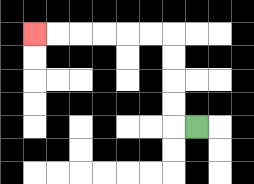{'start': '[8, 5]', 'end': '[1, 1]', 'path_directions': 'L,U,U,U,U,L,L,L,L,L,L', 'path_coordinates': '[[8, 5], [7, 5], [7, 4], [7, 3], [7, 2], [7, 1], [6, 1], [5, 1], [4, 1], [3, 1], [2, 1], [1, 1]]'}